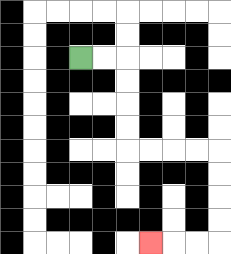{'start': '[3, 2]', 'end': '[6, 10]', 'path_directions': 'R,R,D,D,D,D,R,R,R,R,D,D,D,D,L,L,L', 'path_coordinates': '[[3, 2], [4, 2], [5, 2], [5, 3], [5, 4], [5, 5], [5, 6], [6, 6], [7, 6], [8, 6], [9, 6], [9, 7], [9, 8], [9, 9], [9, 10], [8, 10], [7, 10], [6, 10]]'}